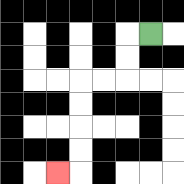{'start': '[6, 1]', 'end': '[2, 7]', 'path_directions': 'L,D,D,L,L,D,D,D,D,L', 'path_coordinates': '[[6, 1], [5, 1], [5, 2], [5, 3], [4, 3], [3, 3], [3, 4], [3, 5], [3, 6], [3, 7], [2, 7]]'}